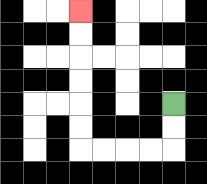{'start': '[7, 4]', 'end': '[3, 0]', 'path_directions': 'D,D,L,L,L,L,U,U,U,U,U,U', 'path_coordinates': '[[7, 4], [7, 5], [7, 6], [6, 6], [5, 6], [4, 6], [3, 6], [3, 5], [3, 4], [3, 3], [3, 2], [3, 1], [3, 0]]'}